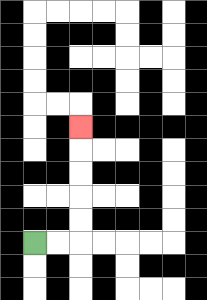{'start': '[1, 10]', 'end': '[3, 5]', 'path_directions': 'R,R,U,U,U,U,U', 'path_coordinates': '[[1, 10], [2, 10], [3, 10], [3, 9], [3, 8], [3, 7], [3, 6], [3, 5]]'}